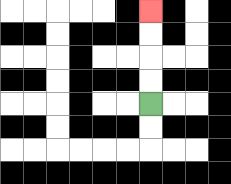{'start': '[6, 4]', 'end': '[6, 0]', 'path_directions': 'U,U,U,U', 'path_coordinates': '[[6, 4], [6, 3], [6, 2], [6, 1], [6, 0]]'}